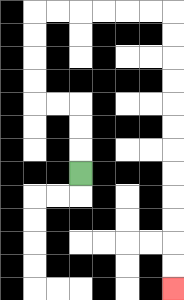{'start': '[3, 7]', 'end': '[7, 12]', 'path_directions': 'U,U,U,L,L,U,U,U,U,R,R,R,R,R,R,D,D,D,D,D,D,D,D,D,D,D,D', 'path_coordinates': '[[3, 7], [3, 6], [3, 5], [3, 4], [2, 4], [1, 4], [1, 3], [1, 2], [1, 1], [1, 0], [2, 0], [3, 0], [4, 0], [5, 0], [6, 0], [7, 0], [7, 1], [7, 2], [7, 3], [7, 4], [7, 5], [7, 6], [7, 7], [7, 8], [7, 9], [7, 10], [7, 11], [7, 12]]'}